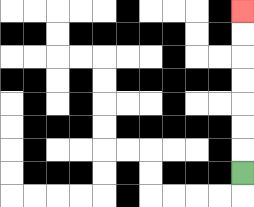{'start': '[10, 7]', 'end': '[10, 0]', 'path_directions': 'U,U,U,U,U,U,U', 'path_coordinates': '[[10, 7], [10, 6], [10, 5], [10, 4], [10, 3], [10, 2], [10, 1], [10, 0]]'}